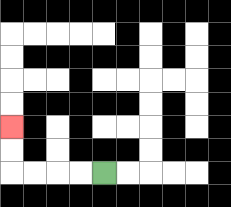{'start': '[4, 7]', 'end': '[0, 5]', 'path_directions': 'L,L,L,L,U,U', 'path_coordinates': '[[4, 7], [3, 7], [2, 7], [1, 7], [0, 7], [0, 6], [0, 5]]'}